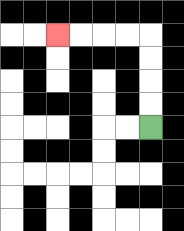{'start': '[6, 5]', 'end': '[2, 1]', 'path_directions': 'U,U,U,U,L,L,L,L', 'path_coordinates': '[[6, 5], [6, 4], [6, 3], [6, 2], [6, 1], [5, 1], [4, 1], [3, 1], [2, 1]]'}